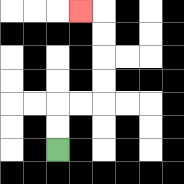{'start': '[2, 6]', 'end': '[3, 0]', 'path_directions': 'U,U,R,R,U,U,U,U,L', 'path_coordinates': '[[2, 6], [2, 5], [2, 4], [3, 4], [4, 4], [4, 3], [4, 2], [4, 1], [4, 0], [3, 0]]'}